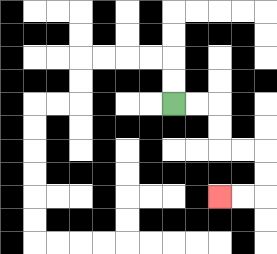{'start': '[7, 4]', 'end': '[9, 8]', 'path_directions': 'R,R,D,D,R,R,D,D,L,L', 'path_coordinates': '[[7, 4], [8, 4], [9, 4], [9, 5], [9, 6], [10, 6], [11, 6], [11, 7], [11, 8], [10, 8], [9, 8]]'}